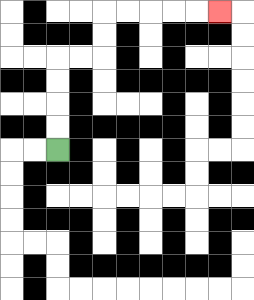{'start': '[2, 6]', 'end': '[9, 0]', 'path_directions': 'U,U,U,U,R,R,U,U,R,R,R,R,R', 'path_coordinates': '[[2, 6], [2, 5], [2, 4], [2, 3], [2, 2], [3, 2], [4, 2], [4, 1], [4, 0], [5, 0], [6, 0], [7, 0], [8, 0], [9, 0]]'}